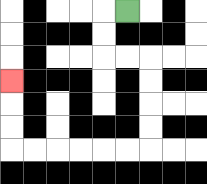{'start': '[5, 0]', 'end': '[0, 3]', 'path_directions': 'L,D,D,R,R,D,D,D,D,L,L,L,L,L,L,U,U,U', 'path_coordinates': '[[5, 0], [4, 0], [4, 1], [4, 2], [5, 2], [6, 2], [6, 3], [6, 4], [6, 5], [6, 6], [5, 6], [4, 6], [3, 6], [2, 6], [1, 6], [0, 6], [0, 5], [0, 4], [0, 3]]'}